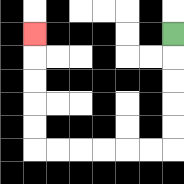{'start': '[7, 1]', 'end': '[1, 1]', 'path_directions': 'D,D,D,D,D,L,L,L,L,L,L,U,U,U,U,U', 'path_coordinates': '[[7, 1], [7, 2], [7, 3], [7, 4], [7, 5], [7, 6], [6, 6], [5, 6], [4, 6], [3, 6], [2, 6], [1, 6], [1, 5], [1, 4], [1, 3], [1, 2], [1, 1]]'}